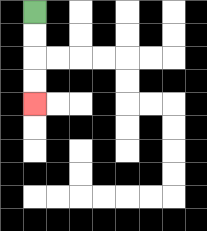{'start': '[1, 0]', 'end': '[1, 4]', 'path_directions': 'D,D,D,D', 'path_coordinates': '[[1, 0], [1, 1], [1, 2], [1, 3], [1, 4]]'}